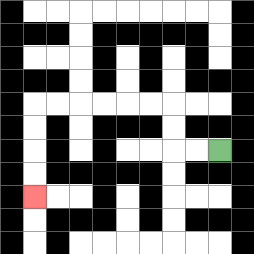{'start': '[9, 6]', 'end': '[1, 8]', 'path_directions': 'L,L,U,U,L,L,L,L,L,L,D,D,D,D', 'path_coordinates': '[[9, 6], [8, 6], [7, 6], [7, 5], [7, 4], [6, 4], [5, 4], [4, 4], [3, 4], [2, 4], [1, 4], [1, 5], [1, 6], [1, 7], [1, 8]]'}